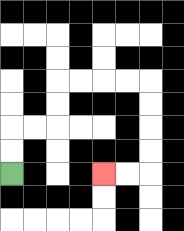{'start': '[0, 7]', 'end': '[4, 7]', 'path_directions': 'U,U,R,R,U,U,R,R,R,R,D,D,D,D,L,L', 'path_coordinates': '[[0, 7], [0, 6], [0, 5], [1, 5], [2, 5], [2, 4], [2, 3], [3, 3], [4, 3], [5, 3], [6, 3], [6, 4], [6, 5], [6, 6], [6, 7], [5, 7], [4, 7]]'}